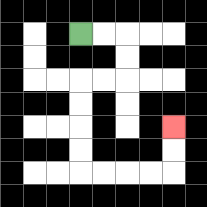{'start': '[3, 1]', 'end': '[7, 5]', 'path_directions': 'R,R,D,D,L,L,D,D,D,D,R,R,R,R,U,U', 'path_coordinates': '[[3, 1], [4, 1], [5, 1], [5, 2], [5, 3], [4, 3], [3, 3], [3, 4], [3, 5], [3, 6], [3, 7], [4, 7], [5, 7], [6, 7], [7, 7], [7, 6], [7, 5]]'}